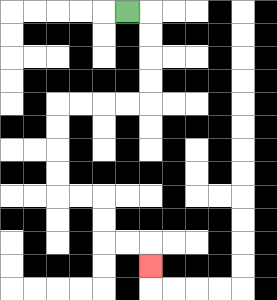{'start': '[5, 0]', 'end': '[6, 11]', 'path_directions': 'R,D,D,D,D,L,L,L,L,D,D,D,D,R,R,D,D,R,R,D', 'path_coordinates': '[[5, 0], [6, 0], [6, 1], [6, 2], [6, 3], [6, 4], [5, 4], [4, 4], [3, 4], [2, 4], [2, 5], [2, 6], [2, 7], [2, 8], [3, 8], [4, 8], [4, 9], [4, 10], [5, 10], [6, 10], [6, 11]]'}